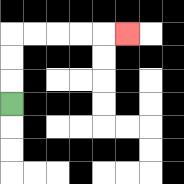{'start': '[0, 4]', 'end': '[5, 1]', 'path_directions': 'U,U,U,R,R,R,R,R', 'path_coordinates': '[[0, 4], [0, 3], [0, 2], [0, 1], [1, 1], [2, 1], [3, 1], [4, 1], [5, 1]]'}